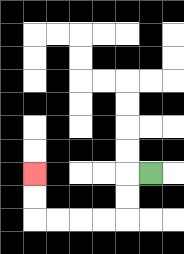{'start': '[6, 7]', 'end': '[1, 7]', 'path_directions': 'L,D,D,L,L,L,L,U,U', 'path_coordinates': '[[6, 7], [5, 7], [5, 8], [5, 9], [4, 9], [3, 9], [2, 9], [1, 9], [1, 8], [1, 7]]'}